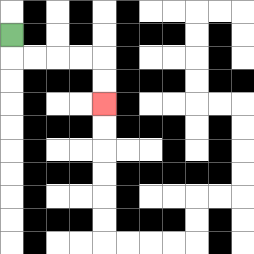{'start': '[0, 1]', 'end': '[4, 4]', 'path_directions': 'D,R,R,R,R,D,D', 'path_coordinates': '[[0, 1], [0, 2], [1, 2], [2, 2], [3, 2], [4, 2], [4, 3], [4, 4]]'}